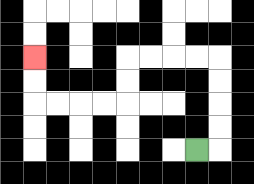{'start': '[8, 6]', 'end': '[1, 2]', 'path_directions': 'R,U,U,U,U,L,L,L,L,D,D,L,L,L,L,U,U', 'path_coordinates': '[[8, 6], [9, 6], [9, 5], [9, 4], [9, 3], [9, 2], [8, 2], [7, 2], [6, 2], [5, 2], [5, 3], [5, 4], [4, 4], [3, 4], [2, 4], [1, 4], [1, 3], [1, 2]]'}